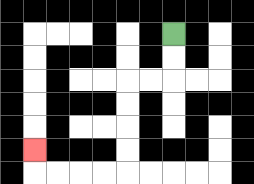{'start': '[7, 1]', 'end': '[1, 6]', 'path_directions': 'D,D,L,L,D,D,D,D,L,L,L,L,U', 'path_coordinates': '[[7, 1], [7, 2], [7, 3], [6, 3], [5, 3], [5, 4], [5, 5], [5, 6], [5, 7], [4, 7], [3, 7], [2, 7], [1, 7], [1, 6]]'}